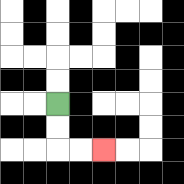{'start': '[2, 4]', 'end': '[4, 6]', 'path_directions': 'D,D,R,R', 'path_coordinates': '[[2, 4], [2, 5], [2, 6], [3, 6], [4, 6]]'}